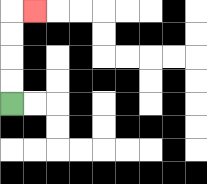{'start': '[0, 4]', 'end': '[1, 0]', 'path_directions': 'U,U,U,U,R', 'path_coordinates': '[[0, 4], [0, 3], [0, 2], [0, 1], [0, 0], [1, 0]]'}